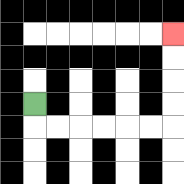{'start': '[1, 4]', 'end': '[7, 1]', 'path_directions': 'D,R,R,R,R,R,R,U,U,U,U', 'path_coordinates': '[[1, 4], [1, 5], [2, 5], [3, 5], [4, 5], [5, 5], [6, 5], [7, 5], [7, 4], [7, 3], [7, 2], [7, 1]]'}